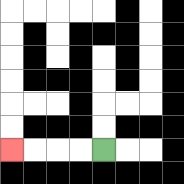{'start': '[4, 6]', 'end': '[0, 6]', 'path_directions': 'L,L,L,L', 'path_coordinates': '[[4, 6], [3, 6], [2, 6], [1, 6], [0, 6]]'}